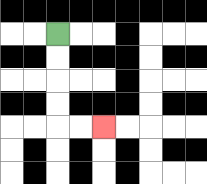{'start': '[2, 1]', 'end': '[4, 5]', 'path_directions': 'D,D,D,D,R,R', 'path_coordinates': '[[2, 1], [2, 2], [2, 3], [2, 4], [2, 5], [3, 5], [4, 5]]'}